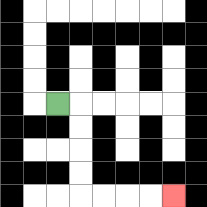{'start': '[2, 4]', 'end': '[7, 8]', 'path_directions': 'R,D,D,D,D,R,R,R,R', 'path_coordinates': '[[2, 4], [3, 4], [3, 5], [3, 6], [3, 7], [3, 8], [4, 8], [5, 8], [6, 8], [7, 8]]'}